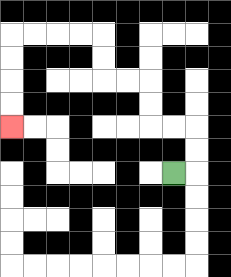{'start': '[7, 7]', 'end': '[0, 5]', 'path_directions': 'R,U,U,L,L,U,U,L,L,U,U,L,L,L,L,D,D,D,D', 'path_coordinates': '[[7, 7], [8, 7], [8, 6], [8, 5], [7, 5], [6, 5], [6, 4], [6, 3], [5, 3], [4, 3], [4, 2], [4, 1], [3, 1], [2, 1], [1, 1], [0, 1], [0, 2], [0, 3], [0, 4], [0, 5]]'}